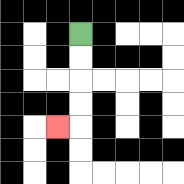{'start': '[3, 1]', 'end': '[2, 5]', 'path_directions': 'D,D,D,D,L', 'path_coordinates': '[[3, 1], [3, 2], [3, 3], [3, 4], [3, 5], [2, 5]]'}